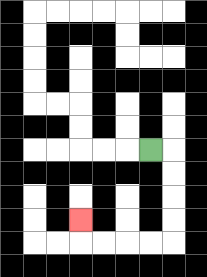{'start': '[6, 6]', 'end': '[3, 9]', 'path_directions': 'R,D,D,D,D,L,L,L,L,U', 'path_coordinates': '[[6, 6], [7, 6], [7, 7], [7, 8], [7, 9], [7, 10], [6, 10], [5, 10], [4, 10], [3, 10], [3, 9]]'}